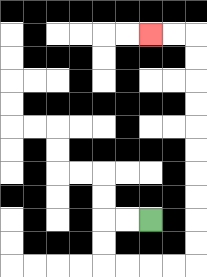{'start': '[6, 9]', 'end': '[6, 1]', 'path_directions': 'L,L,D,D,R,R,R,R,U,U,U,U,U,U,U,U,U,U,L,L', 'path_coordinates': '[[6, 9], [5, 9], [4, 9], [4, 10], [4, 11], [5, 11], [6, 11], [7, 11], [8, 11], [8, 10], [8, 9], [8, 8], [8, 7], [8, 6], [8, 5], [8, 4], [8, 3], [8, 2], [8, 1], [7, 1], [6, 1]]'}